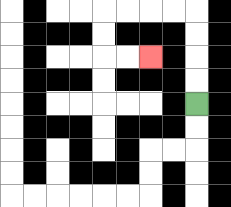{'start': '[8, 4]', 'end': '[6, 2]', 'path_directions': 'U,U,U,U,L,L,L,L,D,D,R,R', 'path_coordinates': '[[8, 4], [8, 3], [8, 2], [8, 1], [8, 0], [7, 0], [6, 0], [5, 0], [4, 0], [4, 1], [4, 2], [5, 2], [6, 2]]'}